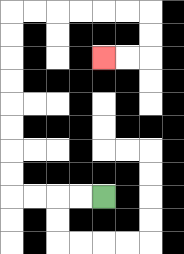{'start': '[4, 8]', 'end': '[4, 2]', 'path_directions': 'L,L,L,L,U,U,U,U,U,U,U,U,R,R,R,R,R,R,D,D,L,L', 'path_coordinates': '[[4, 8], [3, 8], [2, 8], [1, 8], [0, 8], [0, 7], [0, 6], [0, 5], [0, 4], [0, 3], [0, 2], [0, 1], [0, 0], [1, 0], [2, 0], [3, 0], [4, 0], [5, 0], [6, 0], [6, 1], [6, 2], [5, 2], [4, 2]]'}